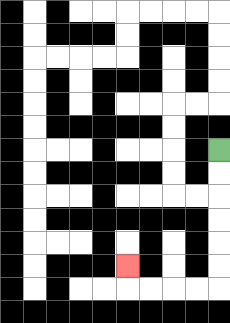{'start': '[9, 6]', 'end': '[5, 11]', 'path_directions': 'D,D,D,D,D,D,L,L,L,L,U', 'path_coordinates': '[[9, 6], [9, 7], [9, 8], [9, 9], [9, 10], [9, 11], [9, 12], [8, 12], [7, 12], [6, 12], [5, 12], [5, 11]]'}